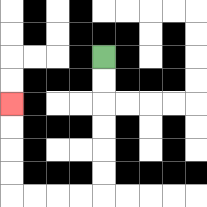{'start': '[4, 2]', 'end': '[0, 4]', 'path_directions': 'D,D,D,D,D,D,L,L,L,L,U,U,U,U', 'path_coordinates': '[[4, 2], [4, 3], [4, 4], [4, 5], [4, 6], [4, 7], [4, 8], [3, 8], [2, 8], [1, 8], [0, 8], [0, 7], [0, 6], [0, 5], [0, 4]]'}